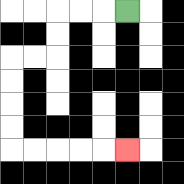{'start': '[5, 0]', 'end': '[5, 6]', 'path_directions': 'L,L,L,D,D,L,L,D,D,D,D,R,R,R,R,R', 'path_coordinates': '[[5, 0], [4, 0], [3, 0], [2, 0], [2, 1], [2, 2], [1, 2], [0, 2], [0, 3], [0, 4], [0, 5], [0, 6], [1, 6], [2, 6], [3, 6], [4, 6], [5, 6]]'}